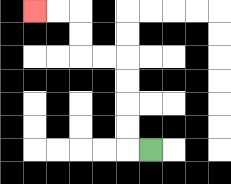{'start': '[6, 6]', 'end': '[1, 0]', 'path_directions': 'L,U,U,U,U,L,L,U,U,L,L', 'path_coordinates': '[[6, 6], [5, 6], [5, 5], [5, 4], [5, 3], [5, 2], [4, 2], [3, 2], [3, 1], [3, 0], [2, 0], [1, 0]]'}